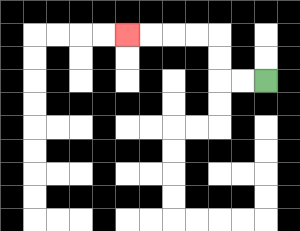{'start': '[11, 3]', 'end': '[5, 1]', 'path_directions': 'L,L,U,U,L,L,L,L', 'path_coordinates': '[[11, 3], [10, 3], [9, 3], [9, 2], [9, 1], [8, 1], [7, 1], [6, 1], [5, 1]]'}